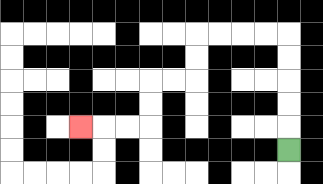{'start': '[12, 6]', 'end': '[3, 5]', 'path_directions': 'U,U,U,U,U,L,L,L,L,D,D,L,L,D,D,L,L,L', 'path_coordinates': '[[12, 6], [12, 5], [12, 4], [12, 3], [12, 2], [12, 1], [11, 1], [10, 1], [9, 1], [8, 1], [8, 2], [8, 3], [7, 3], [6, 3], [6, 4], [6, 5], [5, 5], [4, 5], [3, 5]]'}